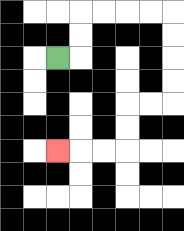{'start': '[2, 2]', 'end': '[2, 6]', 'path_directions': 'R,U,U,R,R,R,R,D,D,D,D,L,L,D,D,L,L,L', 'path_coordinates': '[[2, 2], [3, 2], [3, 1], [3, 0], [4, 0], [5, 0], [6, 0], [7, 0], [7, 1], [7, 2], [7, 3], [7, 4], [6, 4], [5, 4], [5, 5], [5, 6], [4, 6], [3, 6], [2, 6]]'}